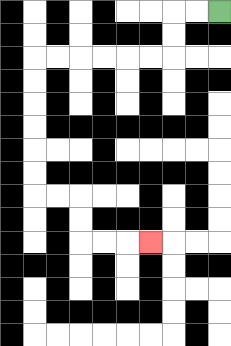{'start': '[9, 0]', 'end': '[6, 10]', 'path_directions': 'L,L,D,D,L,L,L,L,L,L,D,D,D,D,D,D,R,R,D,D,R,R,R', 'path_coordinates': '[[9, 0], [8, 0], [7, 0], [7, 1], [7, 2], [6, 2], [5, 2], [4, 2], [3, 2], [2, 2], [1, 2], [1, 3], [1, 4], [1, 5], [1, 6], [1, 7], [1, 8], [2, 8], [3, 8], [3, 9], [3, 10], [4, 10], [5, 10], [6, 10]]'}